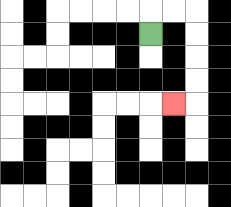{'start': '[6, 1]', 'end': '[7, 4]', 'path_directions': 'U,R,R,D,D,D,D,L', 'path_coordinates': '[[6, 1], [6, 0], [7, 0], [8, 0], [8, 1], [8, 2], [8, 3], [8, 4], [7, 4]]'}